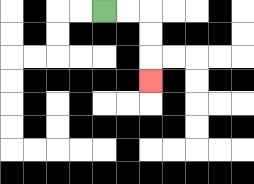{'start': '[4, 0]', 'end': '[6, 3]', 'path_directions': 'R,R,D,D,D', 'path_coordinates': '[[4, 0], [5, 0], [6, 0], [6, 1], [6, 2], [6, 3]]'}